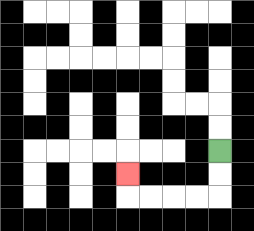{'start': '[9, 6]', 'end': '[5, 7]', 'path_directions': 'D,D,L,L,L,L,U', 'path_coordinates': '[[9, 6], [9, 7], [9, 8], [8, 8], [7, 8], [6, 8], [5, 8], [5, 7]]'}